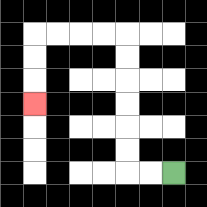{'start': '[7, 7]', 'end': '[1, 4]', 'path_directions': 'L,L,U,U,U,U,U,U,L,L,L,L,D,D,D', 'path_coordinates': '[[7, 7], [6, 7], [5, 7], [5, 6], [5, 5], [5, 4], [5, 3], [5, 2], [5, 1], [4, 1], [3, 1], [2, 1], [1, 1], [1, 2], [1, 3], [1, 4]]'}